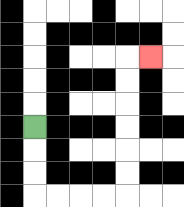{'start': '[1, 5]', 'end': '[6, 2]', 'path_directions': 'D,D,D,R,R,R,R,U,U,U,U,U,U,R', 'path_coordinates': '[[1, 5], [1, 6], [1, 7], [1, 8], [2, 8], [3, 8], [4, 8], [5, 8], [5, 7], [5, 6], [5, 5], [5, 4], [5, 3], [5, 2], [6, 2]]'}